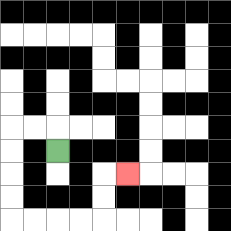{'start': '[2, 6]', 'end': '[5, 7]', 'path_directions': 'U,L,L,D,D,D,D,R,R,R,R,U,U,R', 'path_coordinates': '[[2, 6], [2, 5], [1, 5], [0, 5], [0, 6], [0, 7], [0, 8], [0, 9], [1, 9], [2, 9], [3, 9], [4, 9], [4, 8], [4, 7], [5, 7]]'}